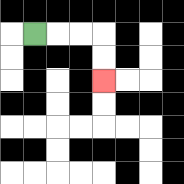{'start': '[1, 1]', 'end': '[4, 3]', 'path_directions': 'R,R,R,D,D', 'path_coordinates': '[[1, 1], [2, 1], [3, 1], [4, 1], [4, 2], [4, 3]]'}